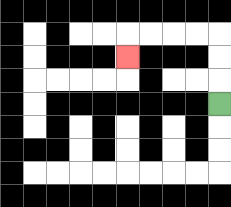{'start': '[9, 4]', 'end': '[5, 2]', 'path_directions': 'U,U,U,L,L,L,L,D', 'path_coordinates': '[[9, 4], [9, 3], [9, 2], [9, 1], [8, 1], [7, 1], [6, 1], [5, 1], [5, 2]]'}